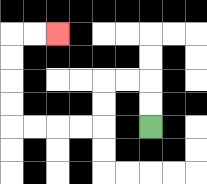{'start': '[6, 5]', 'end': '[2, 1]', 'path_directions': 'U,U,L,L,D,D,L,L,L,L,U,U,U,U,R,R', 'path_coordinates': '[[6, 5], [6, 4], [6, 3], [5, 3], [4, 3], [4, 4], [4, 5], [3, 5], [2, 5], [1, 5], [0, 5], [0, 4], [0, 3], [0, 2], [0, 1], [1, 1], [2, 1]]'}